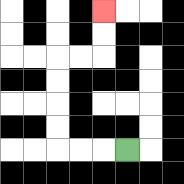{'start': '[5, 6]', 'end': '[4, 0]', 'path_directions': 'L,L,L,U,U,U,U,R,R,U,U', 'path_coordinates': '[[5, 6], [4, 6], [3, 6], [2, 6], [2, 5], [2, 4], [2, 3], [2, 2], [3, 2], [4, 2], [4, 1], [4, 0]]'}